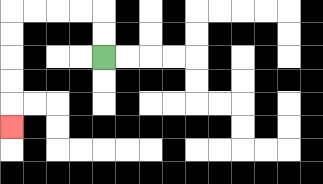{'start': '[4, 2]', 'end': '[0, 5]', 'path_directions': 'U,U,L,L,L,L,D,D,D,D,D', 'path_coordinates': '[[4, 2], [4, 1], [4, 0], [3, 0], [2, 0], [1, 0], [0, 0], [0, 1], [0, 2], [0, 3], [0, 4], [0, 5]]'}